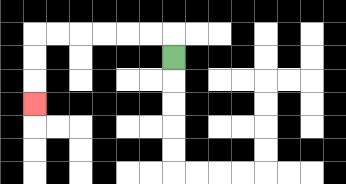{'start': '[7, 2]', 'end': '[1, 4]', 'path_directions': 'U,L,L,L,L,L,L,D,D,D', 'path_coordinates': '[[7, 2], [7, 1], [6, 1], [5, 1], [4, 1], [3, 1], [2, 1], [1, 1], [1, 2], [1, 3], [1, 4]]'}